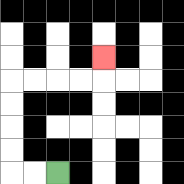{'start': '[2, 7]', 'end': '[4, 2]', 'path_directions': 'L,L,U,U,U,U,R,R,R,R,U', 'path_coordinates': '[[2, 7], [1, 7], [0, 7], [0, 6], [0, 5], [0, 4], [0, 3], [1, 3], [2, 3], [3, 3], [4, 3], [4, 2]]'}